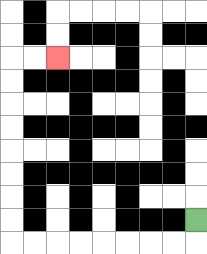{'start': '[8, 9]', 'end': '[2, 2]', 'path_directions': 'D,L,L,L,L,L,L,L,L,U,U,U,U,U,U,U,U,R,R', 'path_coordinates': '[[8, 9], [8, 10], [7, 10], [6, 10], [5, 10], [4, 10], [3, 10], [2, 10], [1, 10], [0, 10], [0, 9], [0, 8], [0, 7], [0, 6], [0, 5], [0, 4], [0, 3], [0, 2], [1, 2], [2, 2]]'}